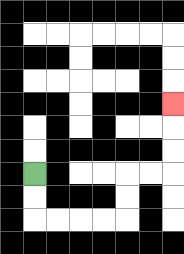{'start': '[1, 7]', 'end': '[7, 4]', 'path_directions': 'D,D,R,R,R,R,U,U,R,R,U,U,U', 'path_coordinates': '[[1, 7], [1, 8], [1, 9], [2, 9], [3, 9], [4, 9], [5, 9], [5, 8], [5, 7], [6, 7], [7, 7], [7, 6], [7, 5], [7, 4]]'}